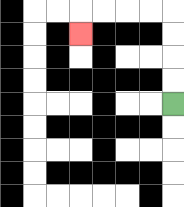{'start': '[7, 4]', 'end': '[3, 1]', 'path_directions': 'U,U,U,U,L,L,L,L,D', 'path_coordinates': '[[7, 4], [7, 3], [7, 2], [7, 1], [7, 0], [6, 0], [5, 0], [4, 0], [3, 0], [3, 1]]'}